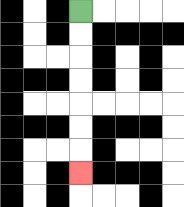{'start': '[3, 0]', 'end': '[3, 7]', 'path_directions': 'D,D,D,D,D,D,D', 'path_coordinates': '[[3, 0], [3, 1], [3, 2], [3, 3], [3, 4], [3, 5], [3, 6], [3, 7]]'}